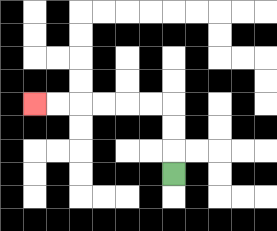{'start': '[7, 7]', 'end': '[1, 4]', 'path_directions': 'U,U,U,L,L,L,L,L,L', 'path_coordinates': '[[7, 7], [7, 6], [7, 5], [7, 4], [6, 4], [5, 4], [4, 4], [3, 4], [2, 4], [1, 4]]'}